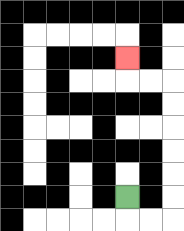{'start': '[5, 8]', 'end': '[5, 2]', 'path_directions': 'D,R,R,U,U,U,U,U,U,L,L,U', 'path_coordinates': '[[5, 8], [5, 9], [6, 9], [7, 9], [7, 8], [7, 7], [7, 6], [7, 5], [7, 4], [7, 3], [6, 3], [5, 3], [5, 2]]'}